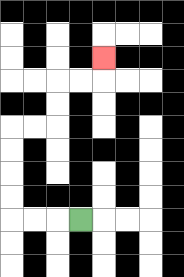{'start': '[3, 9]', 'end': '[4, 2]', 'path_directions': 'L,L,L,U,U,U,U,R,R,U,U,R,R,U', 'path_coordinates': '[[3, 9], [2, 9], [1, 9], [0, 9], [0, 8], [0, 7], [0, 6], [0, 5], [1, 5], [2, 5], [2, 4], [2, 3], [3, 3], [4, 3], [4, 2]]'}